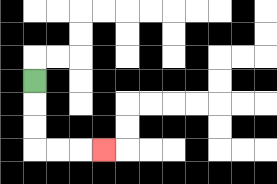{'start': '[1, 3]', 'end': '[4, 6]', 'path_directions': 'D,D,D,R,R,R', 'path_coordinates': '[[1, 3], [1, 4], [1, 5], [1, 6], [2, 6], [3, 6], [4, 6]]'}